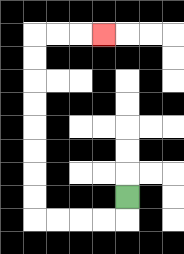{'start': '[5, 8]', 'end': '[4, 1]', 'path_directions': 'D,L,L,L,L,U,U,U,U,U,U,U,U,R,R,R', 'path_coordinates': '[[5, 8], [5, 9], [4, 9], [3, 9], [2, 9], [1, 9], [1, 8], [1, 7], [1, 6], [1, 5], [1, 4], [1, 3], [1, 2], [1, 1], [2, 1], [3, 1], [4, 1]]'}